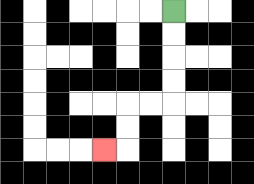{'start': '[7, 0]', 'end': '[4, 6]', 'path_directions': 'D,D,D,D,L,L,D,D,L', 'path_coordinates': '[[7, 0], [7, 1], [7, 2], [7, 3], [7, 4], [6, 4], [5, 4], [5, 5], [5, 6], [4, 6]]'}